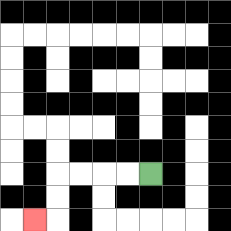{'start': '[6, 7]', 'end': '[1, 9]', 'path_directions': 'L,L,L,L,D,D,L', 'path_coordinates': '[[6, 7], [5, 7], [4, 7], [3, 7], [2, 7], [2, 8], [2, 9], [1, 9]]'}